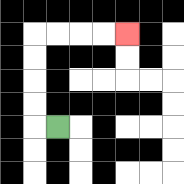{'start': '[2, 5]', 'end': '[5, 1]', 'path_directions': 'L,U,U,U,U,R,R,R,R', 'path_coordinates': '[[2, 5], [1, 5], [1, 4], [1, 3], [1, 2], [1, 1], [2, 1], [3, 1], [4, 1], [5, 1]]'}